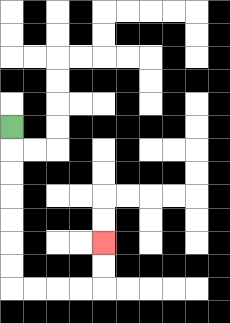{'start': '[0, 5]', 'end': '[4, 10]', 'path_directions': 'D,D,D,D,D,D,D,R,R,R,R,U,U', 'path_coordinates': '[[0, 5], [0, 6], [0, 7], [0, 8], [0, 9], [0, 10], [0, 11], [0, 12], [1, 12], [2, 12], [3, 12], [4, 12], [4, 11], [4, 10]]'}